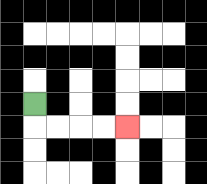{'start': '[1, 4]', 'end': '[5, 5]', 'path_directions': 'D,R,R,R,R', 'path_coordinates': '[[1, 4], [1, 5], [2, 5], [3, 5], [4, 5], [5, 5]]'}